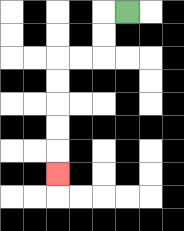{'start': '[5, 0]', 'end': '[2, 7]', 'path_directions': 'L,D,D,L,L,D,D,D,D,D', 'path_coordinates': '[[5, 0], [4, 0], [4, 1], [4, 2], [3, 2], [2, 2], [2, 3], [2, 4], [2, 5], [2, 6], [2, 7]]'}